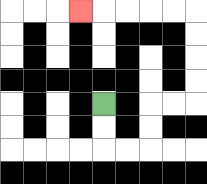{'start': '[4, 4]', 'end': '[3, 0]', 'path_directions': 'D,D,R,R,U,U,R,R,U,U,U,U,L,L,L,L,L', 'path_coordinates': '[[4, 4], [4, 5], [4, 6], [5, 6], [6, 6], [6, 5], [6, 4], [7, 4], [8, 4], [8, 3], [8, 2], [8, 1], [8, 0], [7, 0], [6, 0], [5, 0], [4, 0], [3, 0]]'}